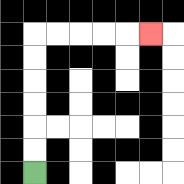{'start': '[1, 7]', 'end': '[6, 1]', 'path_directions': 'U,U,U,U,U,U,R,R,R,R,R', 'path_coordinates': '[[1, 7], [1, 6], [1, 5], [1, 4], [1, 3], [1, 2], [1, 1], [2, 1], [3, 1], [4, 1], [5, 1], [6, 1]]'}